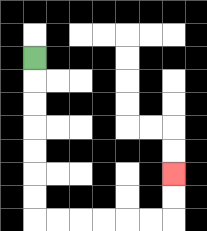{'start': '[1, 2]', 'end': '[7, 7]', 'path_directions': 'D,D,D,D,D,D,D,R,R,R,R,R,R,U,U', 'path_coordinates': '[[1, 2], [1, 3], [1, 4], [1, 5], [1, 6], [1, 7], [1, 8], [1, 9], [2, 9], [3, 9], [4, 9], [5, 9], [6, 9], [7, 9], [7, 8], [7, 7]]'}